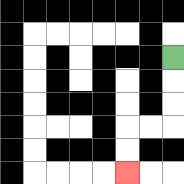{'start': '[7, 2]', 'end': '[5, 7]', 'path_directions': 'D,D,D,L,L,D,D', 'path_coordinates': '[[7, 2], [7, 3], [7, 4], [7, 5], [6, 5], [5, 5], [5, 6], [5, 7]]'}